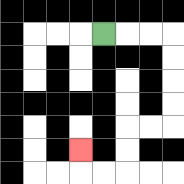{'start': '[4, 1]', 'end': '[3, 6]', 'path_directions': 'R,R,R,D,D,D,D,L,L,D,D,L,L,U', 'path_coordinates': '[[4, 1], [5, 1], [6, 1], [7, 1], [7, 2], [7, 3], [7, 4], [7, 5], [6, 5], [5, 5], [5, 6], [5, 7], [4, 7], [3, 7], [3, 6]]'}